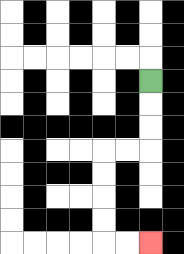{'start': '[6, 3]', 'end': '[6, 10]', 'path_directions': 'D,D,D,L,L,D,D,D,D,R,R', 'path_coordinates': '[[6, 3], [6, 4], [6, 5], [6, 6], [5, 6], [4, 6], [4, 7], [4, 8], [4, 9], [4, 10], [5, 10], [6, 10]]'}